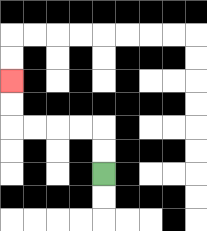{'start': '[4, 7]', 'end': '[0, 3]', 'path_directions': 'U,U,L,L,L,L,U,U', 'path_coordinates': '[[4, 7], [4, 6], [4, 5], [3, 5], [2, 5], [1, 5], [0, 5], [0, 4], [0, 3]]'}